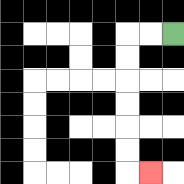{'start': '[7, 1]', 'end': '[6, 7]', 'path_directions': 'L,L,D,D,D,D,D,D,R', 'path_coordinates': '[[7, 1], [6, 1], [5, 1], [5, 2], [5, 3], [5, 4], [5, 5], [5, 6], [5, 7], [6, 7]]'}